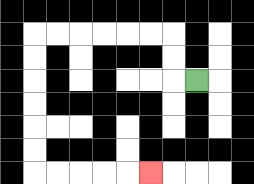{'start': '[8, 3]', 'end': '[6, 7]', 'path_directions': 'L,U,U,L,L,L,L,L,L,D,D,D,D,D,D,R,R,R,R,R', 'path_coordinates': '[[8, 3], [7, 3], [7, 2], [7, 1], [6, 1], [5, 1], [4, 1], [3, 1], [2, 1], [1, 1], [1, 2], [1, 3], [1, 4], [1, 5], [1, 6], [1, 7], [2, 7], [3, 7], [4, 7], [5, 7], [6, 7]]'}